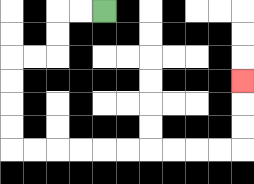{'start': '[4, 0]', 'end': '[10, 3]', 'path_directions': 'L,L,D,D,L,L,D,D,D,D,R,R,R,R,R,R,R,R,R,R,U,U,U', 'path_coordinates': '[[4, 0], [3, 0], [2, 0], [2, 1], [2, 2], [1, 2], [0, 2], [0, 3], [0, 4], [0, 5], [0, 6], [1, 6], [2, 6], [3, 6], [4, 6], [5, 6], [6, 6], [7, 6], [8, 6], [9, 6], [10, 6], [10, 5], [10, 4], [10, 3]]'}